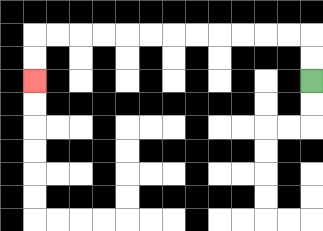{'start': '[13, 3]', 'end': '[1, 3]', 'path_directions': 'U,U,L,L,L,L,L,L,L,L,L,L,L,L,D,D', 'path_coordinates': '[[13, 3], [13, 2], [13, 1], [12, 1], [11, 1], [10, 1], [9, 1], [8, 1], [7, 1], [6, 1], [5, 1], [4, 1], [3, 1], [2, 1], [1, 1], [1, 2], [1, 3]]'}